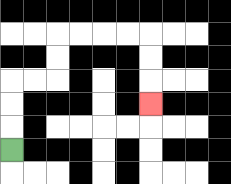{'start': '[0, 6]', 'end': '[6, 4]', 'path_directions': 'U,U,U,R,R,U,U,R,R,R,R,D,D,D', 'path_coordinates': '[[0, 6], [0, 5], [0, 4], [0, 3], [1, 3], [2, 3], [2, 2], [2, 1], [3, 1], [4, 1], [5, 1], [6, 1], [6, 2], [6, 3], [6, 4]]'}